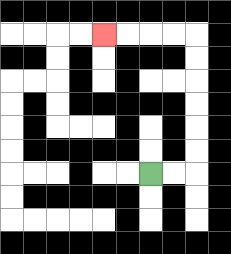{'start': '[6, 7]', 'end': '[4, 1]', 'path_directions': 'R,R,U,U,U,U,U,U,L,L,L,L', 'path_coordinates': '[[6, 7], [7, 7], [8, 7], [8, 6], [8, 5], [8, 4], [8, 3], [8, 2], [8, 1], [7, 1], [6, 1], [5, 1], [4, 1]]'}